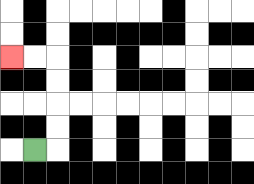{'start': '[1, 6]', 'end': '[0, 2]', 'path_directions': 'R,U,U,U,U,L,L', 'path_coordinates': '[[1, 6], [2, 6], [2, 5], [2, 4], [2, 3], [2, 2], [1, 2], [0, 2]]'}